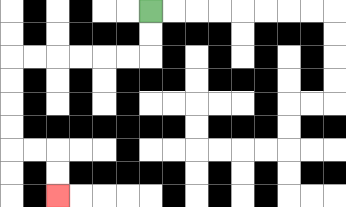{'start': '[6, 0]', 'end': '[2, 8]', 'path_directions': 'D,D,L,L,L,L,L,L,D,D,D,D,R,R,D,D', 'path_coordinates': '[[6, 0], [6, 1], [6, 2], [5, 2], [4, 2], [3, 2], [2, 2], [1, 2], [0, 2], [0, 3], [0, 4], [0, 5], [0, 6], [1, 6], [2, 6], [2, 7], [2, 8]]'}